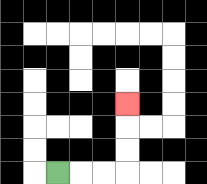{'start': '[2, 7]', 'end': '[5, 4]', 'path_directions': 'R,R,R,U,U,U', 'path_coordinates': '[[2, 7], [3, 7], [4, 7], [5, 7], [5, 6], [5, 5], [5, 4]]'}